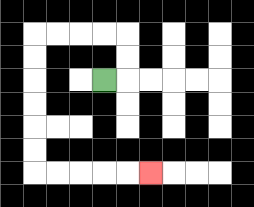{'start': '[4, 3]', 'end': '[6, 7]', 'path_directions': 'R,U,U,L,L,L,L,D,D,D,D,D,D,R,R,R,R,R', 'path_coordinates': '[[4, 3], [5, 3], [5, 2], [5, 1], [4, 1], [3, 1], [2, 1], [1, 1], [1, 2], [1, 3], [1, 4], [1, 5], [1, 6], [1, 7], [2, 7], [3, 7], [4, 7], [5, 7], [6, 7]]'}